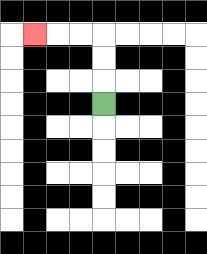{'start': '[4, 4]', 'end': '[1, 1]', 'path_directions': 'U,U,U,L,L,L', 'path_coordinates': '[[4, 4], [4, 3], [4, 2], [4, 1], [3, 1], [2, 1], [1, 1]]'}